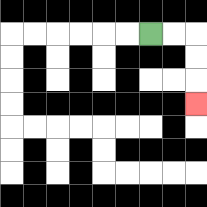{'start': '[6, 1]', 'end': '[8, 4]', 'path_directions': 'R,R,D,D,D', 'path_coordinates': '[[6, 1], [7, 1], [8, 1], [8, 2], [8, 3], [8, 4]]'}